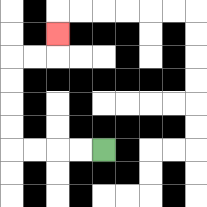{'start': '[4, 6]', 'end': '[2, 1]', 'path_directions': 'L,L,L,L,U,U,U,U,R,R,U', 'path_coordinates': '[[4, 6], [3, 6], [2, 6], [1, 6], [0, 6], [0, 5], [0, 4], [0, 3], [0, 2], [1, 2], [2, 2], [2, 1]]'}